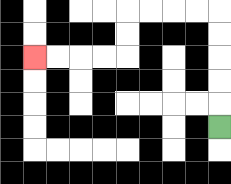{'start': '[9, 5]', 'end': '[1, 2]', 'path_directions': 'U,U,U,U,U,L,L,L,L,D,D,L,L,L,L', 'path_coordinates': '[[9, 5], [9, 4], [9, 3], [9, 2], [9, 1], [9, 0], [8, 0], [7, 0], [6, 0], [5, 0], [5, 1], [5, 2], [4, 2], [3, 2], [2, 2], [1, 2]]'}